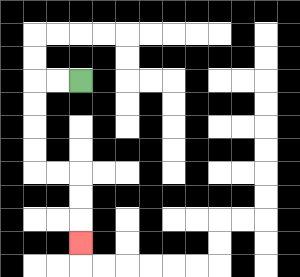{'start': '[3, 3]', 'end': '[3, 10]', 'path_directions': 'L,L,D,D,D,D,R,R,D,D,D', 'path_coordinates': '[[3, 3], [2, 3], [1, 3], [1, 4], [1, 5], [1, 6], [1, 7], [2, 7], [3, 7], [3, 8], [3, 9], [3, 10]]'}